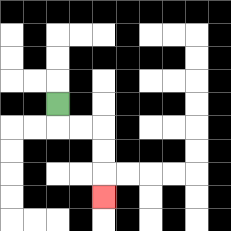{'start': '[2, 4]', 'end': '[4, 8]', 'path_directions': 'D,R,R,D,D,D', 'path_coordinates': '[[2, 4], [2, 5], [3, 5], [4, 5], [4, 6], [4, 7], [4, 8]]'}